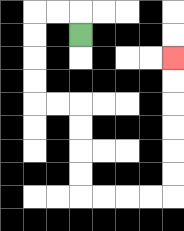{'start': '[3, 1]', 'end': '[7, 2]', 'path_directions': 'U,L,L,D,D,D,D,R,R,D,D,D,D,R,R,R,R,U,U,U,U,U,U', 'path_coordinates': '[[3, 1], [3, 0], [2, 0], [1, 0], [1, 1], [1, 2], [1, 3], [1, 4], [2, 4], [3, 4], [3, 5], [3, 6], [3, 7], [3, 8], [4, 8], [5, 8], [6, 8], [7, 8], [7, 7], [7, 6], [7, 5], [7, 4], [7, 3], [7, 2]]'}